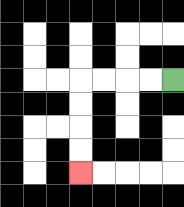{'start': '[7, 3]', 'end': '[3, 7]', 'path_directions': 'L,L,L,L,D,D,D,D', 'path_coordinates': '[[7, 3], [6, 3], [5, 3], [4, 3], [3, 3], [3, 4], [3, 5], [3, 6], [3, 7]]'}